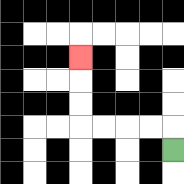{'start': '[7, 6]', 'end': '[3, 2]', 'path_directions': 'U,L,L,L,L,U,U,U', 'path_coordinates': '[[7, 6], [7, 5], [6, 5], [5, 5], [4, 5], [3, 5], [3, 4], [3, 3], [3, 2]]'}